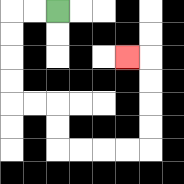{'start': '[2, 0]', 'end': '[5, 2]', 'path_directions': 'L,L,D,D,D,D,R,R,D,D,R,R,R,R,U,U,U,U,L', 'path_coordinates': '[[2, 0], [1, 0], [0, 0], [0, 1], [0, 2], [0, 3], [0, 4], [1, 4], [2, 4], [2, 5], [2, 6], [3, 6], [4, 6], [5, 6], [6, 6], [6, 5], [6, 4], [6, 3], [6, 2], [5, 2]]'}